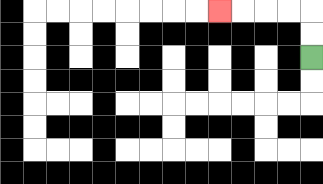{'start': '[13, 2]', 'end': '[9, 0]', 'path_directions': 'U,U,L,L,L,L', 'path_coordinates': '[[13, 2], [13, 1], [13, 0], [12, 0], [11, 0], [10, 0], [9, 0]]'}